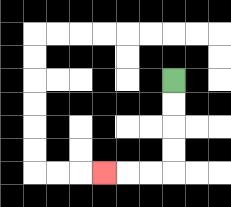{'start': '[7, 3]', 'end': '[4, 7]', 'path_directions': 'D,D,D,D,L,L,L', 'path_coordinates': '[[7, 3], [7, 4], [7, 5], [7, 6], [7, 7], [6, 7], [5, 7], [4, 7]]'}